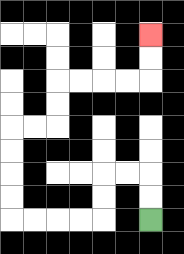{'start': '[6, 9]', 'end': '[6, 1]', 'path_directions': 'U,U,L,L,D,D,L,L,L,L,U,U,U,U,R,R,U,U,R,R,R,R,U,U', 'path_coordinates': '[[6, 9], [6, 8], [6, 7], [5, 7], [4, 7], [4, 8], [4, 9], [3, 9], [2, 9], [1, 9], [0, 9], [0, 8], [0, 7], [0, 6], [0, 5], [1, 5], [2, 5], [2, 4], [2, 3], [3, 3], [4, 3], [5, 3], [6, 3], [6, 2], [6, 1]]'}